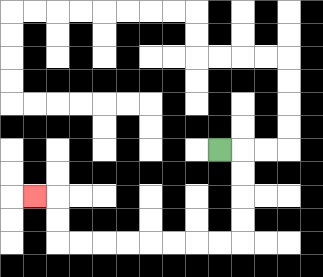{'start': '[9, 6]', 'end': '[1, 8]', 'path_directions': 'R,D,D,D,D,L,L,L,L,L,L,L,L,U,U,L', 'path_coordinates': '[[9, 6], [10, 6], [10, 7], [10, 8], [10, 9], [10, 10], [9, 10], [8, 10], [7, 10], [6, 10], [5, 10], [4, 10], [3, 10], [2, 10], [2, 9], [2, 8], [1, 8]]'}